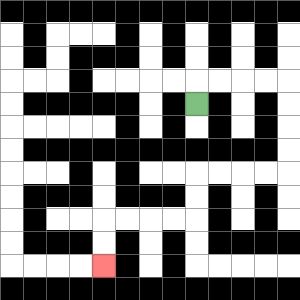{'start': '[8, 4]', 'end': '[4, 11]', 'path_directions': 'U,R,R,R,R,D,D,D,D,L,L,L,L,D,D,L,L,L,L,D,D', 'path_coordinates': '[[8, 4], [8, 3], [9, 3], [10, 3], [11, 3], [12, 3], [12, 4], [12, 5], [12, 6], [12, 7], [11, 7], [10, 7], [9, 7], [8, 7], [8, 8], [8, 9], [7, 9], [6, 9], [5, 9], [4, 9], [4, 10], [4, 11]]'}